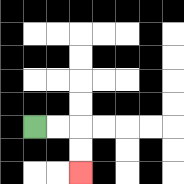{'start': '[1, 5]', 'end': '[3, 7]', 'path_directions': 'R,R,D,D', 'path_coordinates': '[[1, 5], [2, 5], [3, 5], [3, 6], [3, 7]]'}